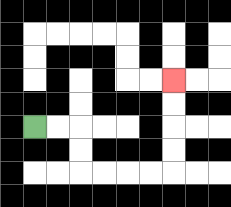{'start': '[1, 5]', 'end': '[7, 3]', 'path_directions': 'R,R,D,D,R,R,R,R,U,U,U,U', 'path_coordinates': '[[1, 5], [2, 5], [3, 5], [3, 6], [3, 7], [4, 7], [5, 7], [6, 7], [7, 7], [7, 6], [7, 5], [7, 4], [7, 3]]'}